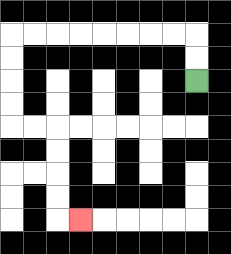{'start': '[8, 3]', 'end': '[3, 9]', 'path_directions': 'U,U,L,L,L,L,L,L,L,L,D,D,D,D,R,R,D,D,D,D,R', 'path_coordinates': '[[8, 3], [8, 2], [8, 1], [7, 1], [6, 1], [5, 1], [4, 1], [3, 1], [2, 1], [1, 1], [0, 1], [0, 2], [0, 3], [0, 4], [0, 5], [1, 5], [2, 5], [2, 6], [2, 7], [2, 8], [2, 9], [3, 9]]'}